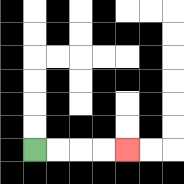{'start': '[1, 6]', 'end': '[5, 6]', 'path_directions': 'R,R,R,R', 'path_coordinates': '[[1, 6], [2, 6], [3, 6], [4, 6], [5, 6]]'}